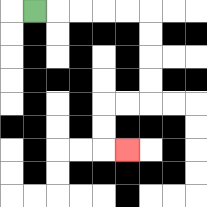{'start': '[1, 0]', 'end': '[5, 6]', 'path_directions': 'R,R,R,R,R,D,D,D,D,L,L,D,D,R', 'path_coordinates': '[[1, 0], [2, 0], [3, 0], [4, 0], [5, 0], [6, 0], [6, 1], [6, 2], [6, 3], [6, 4], [5, 4], [4, 4], [4, 5], [4, 6], [5, 6]]'}